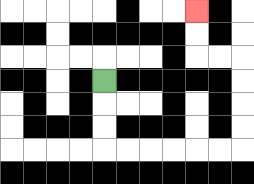{'start': '[4, 3]', 'end': '[8, 0]', 'path_directions': 'D,D,D,R,R,R,R,R,R,U,U,U,U,L,L,U,U', 'path_coordinates': '[[4, 3], [4, 4], [4, 5], [4, 6], [5, 6], [6, 6], [7, 6], [8, 6], [9, 6], [10, 6], [10, 5], [10, 4], [10, 3], [10, 2], [9, 2], [8, 2], [8, 1], [8, 0]]'}